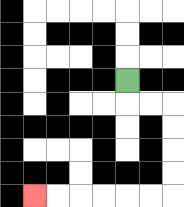{'start': '[5, 3]', 'end': '[1, 8]', 'path_directions': 'D,R,R,D,D,D,D,L,L,L,L,L,L', 'path_coordinates': '[[5, 3], [5, 4], [6, 4], [7, 4], [7, 5], [7, 6], [7, 7], [7, 8], [6, 8], [5, 8], [4, 8], [3, 8], [2, 8], [1, 8]]'}